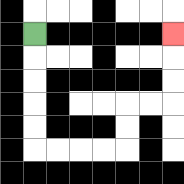{'start': '[1, 1]', 'end': '[7, 1]', 'path_directions': 'D,D,D,D,D,R,R,R,R,U,U,R,R,U,U,U', 'path_coordinates': '[[1, 1], [1, 2], [1, 3], [1, 4], [1, 5], [1, 6], [2, 6], [3, 6], [4, 6], [5, 6], [5, 5], [5, 4], [6, 4], [7, 4], [7, 3], [7, 2], [7, 1]]'}